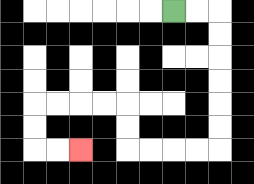{'start': '[7, 0]', 'end': '[3, 6]', 'path_directions': 'R,R,D,D,D,D,D,D,L,L,L,L,U,U,L,L,L,L,D,D,R,R', 'path_coordinates': '[[7, 0], [8, 0], [9, 0], [9, 1], [9, 2], [9, 3], [9, 4], [9, 5], [9, 6], [8, 6], [7, 6], [6, 6], [5, 6], [5, 5], [5, 4], [4, 4], [3, 4], [2, 4], [1, 4], [1, 5], [1, 6], [2, 6], [3, 6]]'}